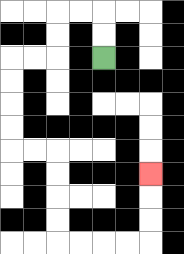{'start': '[4, 2]', 'end': '[6, 7]', 'path_directions': 'U,U,L,L,D,D,L,L,D,D,D,D,R,R,D,D,D,D,R,R,R,R,U,U,U', 'path_coordinates': '[[4, 2], [4, 1], [4, 0], [3, 0], [2, 0], [2, 1], [2, 2], [1, 2], [0, 2], [0, 3], [0, 4], [0, 5], [0, 6], [1, 6], [2, 6], [2, 7], [2, 8], [2, 9], [2, 10], [3, 10], [4, 10], [5, 10], [6, 10], [6, 9], [6, 8], [6, 7]]'}